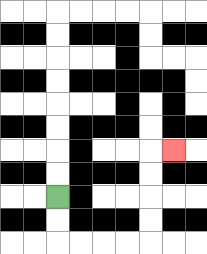{'start': '[2, 8]', 'end': '[7, 6]', 'path_directions': 'D,D,R,R,R,R,U,U,U,U,R', 'path_coordinates': '[[2, 8], [2, 9], [2, 10], [3, 10], [4, 10], [5, 10], [6, 10], [6, 9], [6, 8], [6, 7], [6, 6], [7, 6]]'}